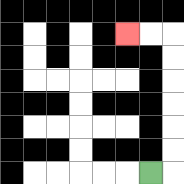{'start': '[6, 7]', 'end': '[5, 1]', 'path_directions': 'R,U,U,U,U,U,U,L,L', 'path_coordinates': '[[6, 7], [7, 7], [7, 6], [7, 5], [7, 4], [7, 3], [7, 2], [7, 1], [6, 1], [5, 1]]'}